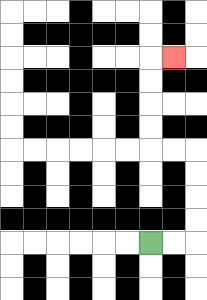{'start': '[6, 10]', 'end': '[7, 2]', 'path_directions': 'R,R,U,U,U,U,L,L,U,U,U,U,R', 'path_coordinates': '[[6, 10], [7, 10], [8, 10], [8, 9], [8, 8], [8, 7], [8, 6], [7, 6], [6, 6], [6, 5], [6, 4], [6, 3], [6, 2], [7, 2]]'}